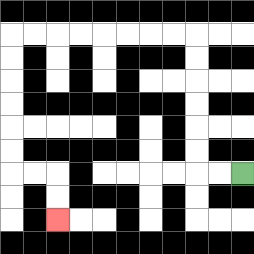{'start': '[10, 7]', 'end': '[2, 9]', 'path_directions': 'L,L,U,U,U,U,U,U,L,L,L,L,L,L,L,L,D,D,D,D,D,D,R,R,D,D', 'path_coordinates': '[[10, 7], [9, 7], [8, 7], [8, 6], [8, 5], [8, 4], [8, 3], [8, 2], [8, 1], [7, 1], [6, 1], [5, 1], [4, 1], [3, 1], [2, 1], [1, 1], [0, 1], [0, 2], [0, 3], [0, 4], [0, 5], [0, 6], [0, 7], [1, 7], [2, 7], [2, 8], [2, 9]]'}